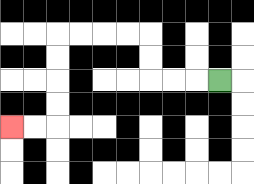{'start': '[9, 3]', 'end': '[0, 5]', 'path_directions': 'L,L,L,U,U,L,L,L,L,D,D,D,D,L,L', 'path_coordinates': '[[9, 3], [8, 3], [7, 3], [6, 3], [6, 2], [6, 1], [5, 1], [4, 1], [3, 1], [2, 1], [2, 2], [2, 3], [2, 4], [2, 5], [1, 5], [0, 5]]'}